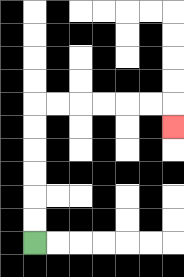{'start': '[1, 10]', 'end': '[7, 5]', 'path_directions': 'U,U,U,U,U,U,R,R,R,R,R,R,D', 'path_coordinates': '[[1, 10], [1, 9], [1, 8], [1, 7], [1, 6], [1, 5], [1, 4], [2, 4], [3, 4], [4, 4], [5, 4], [6, 4], [7, 4], [7, 5]]'}